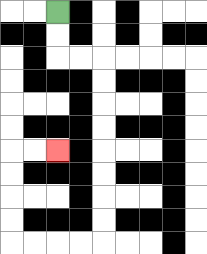{'start': '[2, 0]', 'end': '[2, 6]', 'path_directions': 'D,D,R,R,D,D,D,D,D,D,D,D,L,L,L,L,U,U,U,U,R,R', 'path_coordinates': '[[2, 0], [2, 1], [2, 2], [3, 2], [4, 2], [4, 3], [4, 4], [4, 5], [4, 6], [4, 7], [4, 8], [4, 9], [4, 10], [3, 10], [2, 10], [1, 10], [0, 10], [0, 9], [0, 8], [0, 7], [0, 6], [1, 6], [2, 6]]'}